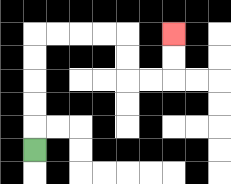{'start': '[1, 6]', 'end': '[7, 1]', 'path_directions': 'U,U,U,U,U,R,R,R,R,D,D,R,R,U,U', 'path_coordinates': '[[1, 6], [1, 5], [1, 4], [1, 3], [1, 2], [1, 1], [2, 1], [3, 1], [4, 1], [5, 1], [5, 2], [5, 3], [6, 3], [7, 3], [7, 2], [7, 1]]'}